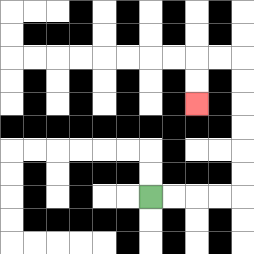{'start': '[6, 8]', 'end': '[8, 4]', 'path_directions': 'R,R,R,R,U,U,U,U,U,U,L,L,D,D', 'path_coordinates': '[[6, 8], [7, 8], [8, 8], [9, 8], [10, 8], [10, 7], [10, 6], [10, 5], [10, 4], [10, 3], [10, 2], [9, 2], [8, 2], [8, 3], [8, 4]]'}